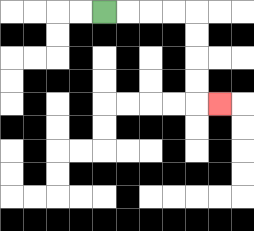{'start': '[4, 0]', 'end': '[9, 4]', 'path_directions': 'R,R,R,R,D,D,D,D,R', 'path_coordinates': '[[4, 0], [5, 0], [6, 0], [7, 0], [8, 0], [8, 1], [8, 2], [8, 3], [8, 4], [9, 4]]'}